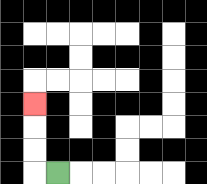{'start': '[2, 7]', 'end': '[1, 4]', 'path_directions': 'L,U,U,U', 'path_coordinates': '[[2, 7], [1, 7], [1, 6], [1, 5], [1, 4]]'}